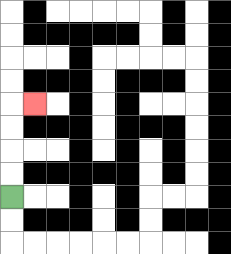{'start': '[0, 8]', 'end': '[1, 4]', 'path_directions': 'U,U,U,U,R', 'path_coordinates': '[[0, 8], [0, 7], [0, 6], [0, 5], [0, 4], [1, 4]]'}